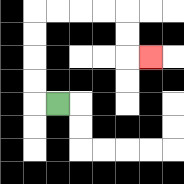{'start': '[2, 4]', 'end': '[6, 2]', 'path_directions': 'L,U,U,U,U,R,R,R,R,D,D,R', 'path_coordinates': '[[2, 4], [1, 4], [1, 3], [1, 2], [1, 1], [1, 0], [2, 0], [3, 0], [4, 0], [5, 0], [5, 1], [5, 2], [6, 2]]'}